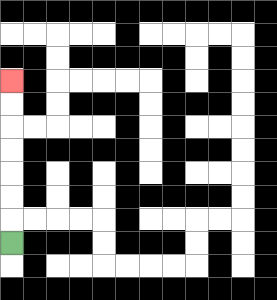{'start': '[0, 10]', 'end': '[0, 3]', 'path_directions': 'U,U,U,U,U,U,U', 'path_coordinates': '[[0, 10], [0, 9], [0, 8], [0, 7], [0, 6], [0, 5], [0, 4], [0, 3]]'}